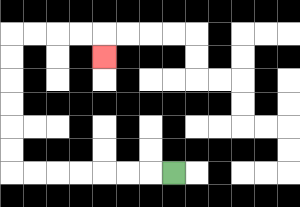{'start': '[7, 7]', 'end': '[4, 2]', 'path_directions': 'L,L,L,L,L,L,L,U,U,U,U,U,U,R,R,R,R,D', 'path_coordinates': '[[7, 7], [6, 7], [5, 7], [4, 7], [3, 7], [2, 7], [1, 7], [0, 7], [0, 6], [0, 5], [0, 4], [0, 3], [0, 2], [0, 1], [1, 1], [2, 1], [3, 1], [4, 1], [4, 2]]'}